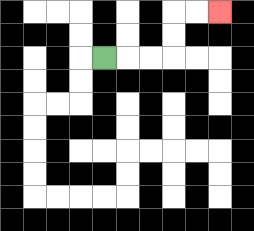{'start': '[4, 2]', 'end': '[9, 0]', 'path_directions': 'R,R,R,U,U,R,R', 'path_coordinates': '[[4, 2], [5, 2], [6, 2], [7, 2], [7, 1], [7, 0], [8, 0], [9, 0]]'}